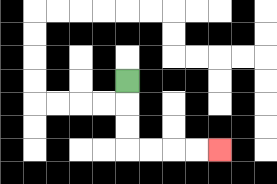{'start': '[5, 3]', 'end': '[9, 6]', 'path_directions': 'D,D,D,R,R,R,R', 'path_coordinates': '[[5, 3], [5, 4], [5, 5], [5, 6], [6, 6], [7, 6], [8, 6], [9, 6]]'}